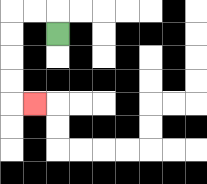{'start': '[2, 1]', 'end': '[1, 4]', 'path_directions': 'U,L,L,D,D,D,D,R', 'path_coordinates': '[[2, 1], [2, 0], [1, 0], [0, 0], [0, 1], [0, 2], [0, 3], [0, 4], [1, 4]]'}